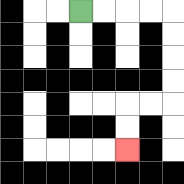{'start': '[3, 0]', 'end': '[5, 6]', 'path_directions': 'R,R,R,R,D,D,D,D,L,L,D,D', 'path_coordinates': '[[3, 0], [4, 0], [5, 0], [6, 0], [7, 0], [7, 1], [7, 2], [7, 3], [7, 4], [6, 4], [5, 4], [5, 5], [5, 6]]'}